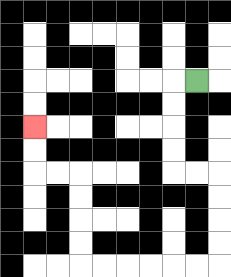{'start': '[8, 3]', 'end': '[1, 5]', 'path_directions': 'L,D,D,D,D,R,R,D,D,D,D,L,L,L,L,L,L,U,U,U,U,L,L,U,U', 'path_coordinates': '[[8, 3], [7, 3], [7, 4], [7, 5], [7, 6], [7, 7], [8, 7], [9, 7], [9, 8], [9, 9], [9, 10], [9, 11], [8, 11], [7, 11], [6, 11], [5, 11], [4, 11], [3, 11], [3, 10], [3, 9], [3, 8], [3, 7], [2, 7], [1, 7], [1, 6], [1, 5]]'}